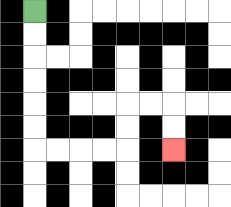{'start': '[1, 0]', 'end': '[7, 6]', 'path_directions': 'D,D,D,D,D,D,R,R,R,R,U,U,R,R,D,D', 'path_coordinates': '[[1, 0], [1, 1], [1, 2], [1, 3], [1, 4], [1, 5], [1, 6], [2, 6], [3, 6], [4, 6], [5, 6], [5, 5], [5, 4], [6, 4], [7, 4], [7, 5], [7, 6]]'}